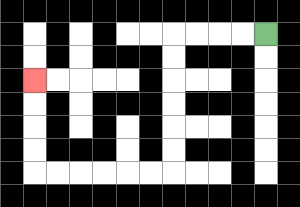{'start': '[11, 1]', 'end': '[1, 3]', 'path_directions': 'L,L,L,L,D,D,D,D,D,D,L,L,L,L,L,L,U,U,U,U', 'path_coordinates': '[[11, 1], [10, 1], [9, 1], [8, 1], [7, 1], [7, 2], [7, 3], [7, 4], [7, 5], [7, 6], [7, 7], [6, 7], [5, 7], [4, 7], [3, 7], [2, 7], [1, 7], [1, 6], [1, 5], [1, 4], [1, 3]]'}